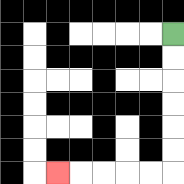{'start': '[7, 1]', 'end': '[2, 7]', 'path_directions': 'D,D,D,D,D,D,L,L,L,L,L', 'path_coordinates': '[[7, 1], [7, 2], [7, 3], [7, 4], [7, 5], [7, 6], [7, 7], [6, 7], [5, 7], [4, 7], [3, 7], [2, 7]]'}